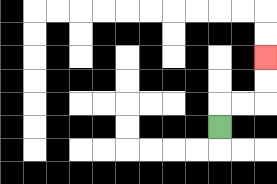{'start': '[9, 5]', 'end': '[11, 2]', 'path_directions': 'U,R,R,U,U', 'path_coordinates': '[[9, 5], [9, 4], [10, 4], [11, 4], [11, 3], [11, 2]]'}